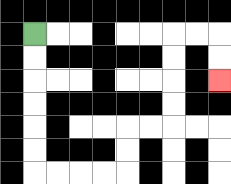{'start': '[1, 1]', 'end': '[9, 3]', 'path_directions': 'D,D,D,D,D,D,R,R,R,R,U,U,R,R,U,U,U,U,R,R,D,D', 'path_coordinates': '[[1, 1], [1, 2], [1, 3], [1, 4], [1, 5], [1, 6], [1, 7], [2, 7], [3, 7], [4, 7], [5, 7], [5, 6], [5, 5], [6, 5], [7, 5], [7, 4], [7, 3], [7, 2], [7, 1], [8, 1], [9, 1], [9, 2], [9, 3]]'}